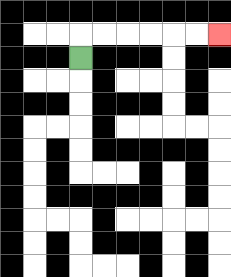{'start': '[3, 2]', 'end': '[9, 1]', 'path_directions': 'U,R,R,R,R,R,R', 'path_coordinates': '[[3, 2], [3, 1], [4, 1], [5, 1], [6, 1], [7, 1], [8, 1], [9, 1]]'}